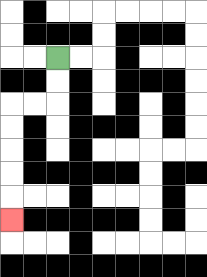{'start': '[2, 2]', 'end': '[0, 9]', 'path_directions': 'D,D,L,L,D,D,D,D,D', 'path_coordinates': '[[2, 2], [2, 3], [2, 4], [1, 4], [0, 4], [0, 5], [0, 6], [0, 7], [0, 8], [0, 9]]'}